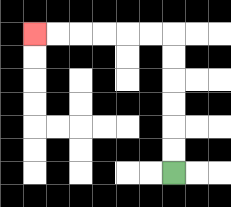{'start': '[7, 7]', 'end': '[1, 1]', 'path_directions': 'U,U,U,U,U,U,L,L,L,L,L,L', 'path_coordinates': '[[7, 7], [7, 6], [7, 5], [7, 4], [7, 3], [7, 2], [7, 1], [6, 1], [5, 1], [4, 1], [3, 1], [2, 1], [1, 1]]'}